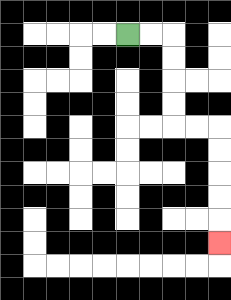{'start': '[5, 1]', 'end': '[9, 10]', 'path_directions': 'R,R,D,D,D,D,R,R,D,D,D,D,D', 'path_coordinates': '[[5, 1], [6, 1], [7, 1], [7, 2], [7, 3], [7, 4], [7, 5], [8, 5], [9, 5], [9, 6], [9, 7], [9, 8], [9, 9], [9, 10]]'}